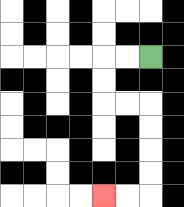{'start': '[6, 2]', 'end': '[4, 8]', 'path_directions': 'L,L,D,D,R,R,D,D,D,D,L,L', 'path_coordinates': '[[6, 2], [5, 2], [4, 2], [4, 3], [4, 4], [5, 4], [6, 4], [6, 5], [6, 6], [6, 7], [6, 8], [5, 8], [4, 8]]'}